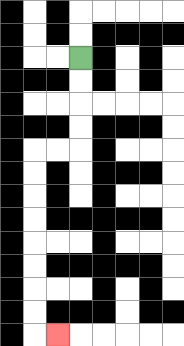{'start': '[3, 2]', 'end': '[2, 14]', 'path_directions': 'D,D,D,D,L,L,D,D,D,D,D,D,D,D,R', 'path_coordinates': '[[3, 2], [3, 3], [3, 4], [3, 5], [3, 6], [2, 6], [1, 6], [1, 7], [1, 8], [1, 9], [1, 10], [1, 11], [1, 12], [1, 13], [1, 14], [2, 14]]'}